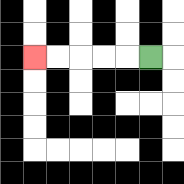{'start': '[6, 2]', 'end': '[1, 2]', 'path_directions': 'L,L,L,L,L', 'path_coordinates': '[[6, 2], [5, 2], [4, 2], [3, 2], [2, 2], [1, 2]]'}